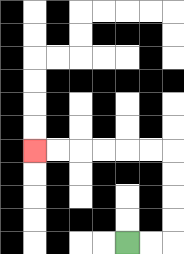{'start': '[5, 10]', 'end': '[1, 6]', 'path_directions': 'R,R,U,U,U,U,L,L,L,L,L,L', 'path_coordinates': '[[5, 10], [6, 10], [7, 10], [7, 9], [7, 8], [7, 7], [7, 6], [6, 6], [5, 6], [4, 6], [3, 6], [2, 6], [1, 6]]'}